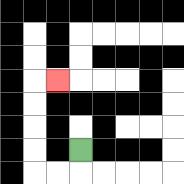{'start': '[3, 6]', 'end': '[2, 3]', 'path_directions': 'D,L,L,U,U,U,U,R', 'path_coordinates': '[[3, 6], [3, 7], [2, 7], [1, 7], [1, 6], [1, 5], [1, 4], [1, 3], [2, 3]]'}